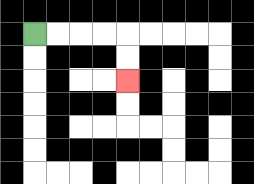{'start': '[1, 1]', 'end': '[5, 3]', 'path_directions': 'R,R,R,R,D,D', 'path_coordinates': '[[1, 1], [2, 1], [3, 1], [4, 1], [5, 1], [5, 2], [5, 3]]'}